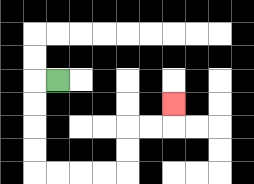{'start': '[2, 3]', 'end': '[7, 4]', 'path_directions': 'L,D,D,D,D,R,R,R,R,U,U,R,R,U', 'path_coordinates': '[[2, 3], [1, 3], [1, 4], [1, 5], [1, 6], [1, 7], [2, 7], [3, 7], [4, 7], [5, 7], [5, 6], [5, 5], [6, 5], [7, 5], [7, 4]]'}